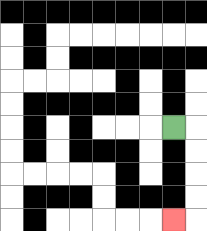{'start': '[7, 5]', 'end': '[7, 9]', 'path_directions': 'R,D,D,D,D,L', 'path_coordinates': '[[7, 5], [8, 5], [8, 6], [8, 7], [8, 8], [8, 9], [7, 9]]'}